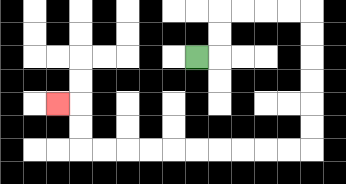{'start': '[8, 2]', 'end': '[2, 4]', 'path_directions': 'R,U,U,R,R,R,R,D,D,D,D,D,D,L,L,L,L,L,L,L,L,L,L,U,U,L', 'path_coordinates': '[[8, 2], [9, 2], [9, 1], [9, 0], [10, 0], [11, 0], [12, 0], [13, 0], [13, 1], [13, 2], [13, 3], [13, 4], [13, 5], [13, 6], [12, 6], [11, 6], [10, 6], [9, 6], [8, 6], [7, 6], [6, 6], [5, 6], [4, 6], [3, 6], [3, 5], [3, 4], [2, 4]]'}